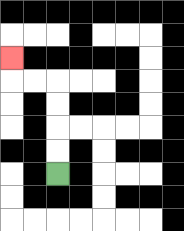{'start': '[2, 7]', 'end': '[0, 2]', 'path_directions': 'U,U,U,U,L,L,U', 'path_coordinates': '[[2, 7], [2, 6], [2, 5], [2, 4], [2, 3], [1, 3], [0, 3], [0, 2]]'}